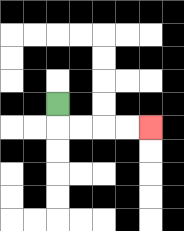{'start': '[2, 4]', 'end': '[6, 5]', 'path_directions': 'D,R,R,R,R', 'path_coordinates': '[[2, 4], [2, 5], [3, 5], [4, 5], [5, 5], [6, 5]]'}